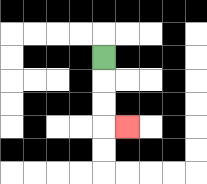{'start': '[4, 2]', 'end': '[5, 5]', 'path_directions': 'D,D,D,R', 'path_coordinates': '[[4, 2], [4, 3], [4, 4], [4, 5], [5, 5]]'}